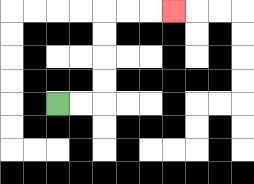{'start': '[2, 4]', 'end': '[7, 0]', 'path_directions': 'R,R,U,U,U,U,R,R,R', 'path_coordinates': '[[2, 4], [3, 4], [4, 4], [4, 3], [4, 2], [4, 1], [4, 0], [5, 0], [6, 0], [7, 0]]'}